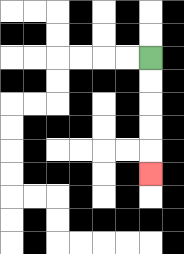{'start': '[6, 2]', 'end': '[6, 7]', 'path_directions': 'D,D,D,D,D', 'path_coordinates': '[[6, 2], [6, 3], [6, 4], [6, 5], [6, 6], [6, 7]]'}